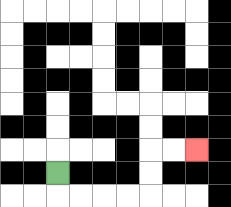{'start': '[2, 7]', 'end': '[8, 6]', 'path_directions': 'D,R,R,R,R,U,U,R,R', 'path_coordinates': '[[2, 7], [2, 8], [3, 8], [4, 8], [5, 8], [6, 8], [6, 7], [6, 6], [7, 6], [8, 6]]'}